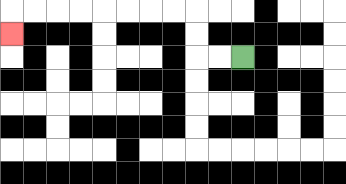{'start': '[10, 2]', 'end': '[0, 1]', 'path_directions': 'L,L,U,U,L,L,L,L,L,L,L,L,D', 'path_coordinates': '[[10, 2], [9, 2], [8, 2], [8, 1], [8, 0], [7, 0], [6, 0], [5, 0], [4, 0], [3, 0], [2, 0], [1, 0], [0, 0], [0, 1]]'}